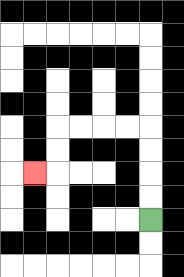{'start': '[6, 9]', 'end': '[1, 7]', 'path_directions': 'U,U,U,U,L,L,L,L,D,D,L', 'path_coordinates': '[[6, 9], [6, 8], [6, 7], [6, 6], [6, 5], [5, 5], [4, 5], [3, 5], [2, 5], [2, 6], [2, 7], [1, 7]]'}